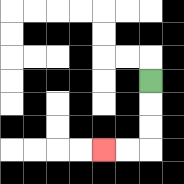{'start': '[6, 3]', 'end': '[4, 6]', 'path_directions': 'D,D,D,L,L', 'path_coordinates': '[[6, 3], [6, 4], [6, 5], [6, 6], [5, 6], [4, 6]]'}